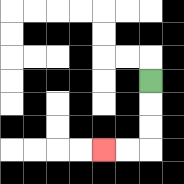{'start': '[6, 3]', 'end': '[4, 6]', 'path_directions': 'D,D,D,L,L', 'path_coordinates': '[[6, 3], [6, 4], [6, 5], [6, 6], [5, 6], [4, 6]]'}